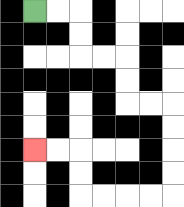{'start': '[1, 0]', 'end': '[1, 6]', 'path_directions': 'R,R,D,D,R,R,D,D,R,R,D,D,D,D,L,L,L,L,U,U,L,L', 'path_coordinates': '[[1, 0], [2, 0], [3, 0], [3, 1], [3, 2], [4, 2], [5, 2], [5, 3], [5, 4], [6, 4], [7, 4], [7, 5], [7, 6], [7, 7], [7, 8], [6, 8], [5, 8], [4, 8], [3, 8], [3, 7], [3, 6], [2, 6], [1, 6]]'}